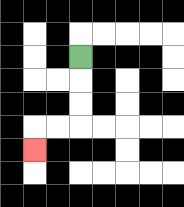{'start': '[3, 2]', 'end': '[1, 6]', 'path_directions': 'D,D,D,L,L,D', 'path_coordinates': '[[3, 2], [3, 3], [3, 4], [3, 5], [2, 5], [1, 5], [1, 6]]'}